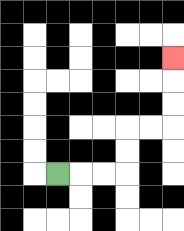{'start': '[2, 7]', 'end': '[7, 2]', 'path_directions': 'R,R,R,U,U,R,R,U,U,U', 'path_coordinates': '[[2, 7], [3, 7], [4, 7], [5, 7], [5, 6], [5, 5], [6, 5], [7, 5], [7, 4], [7, 3], [7, 2]]'}